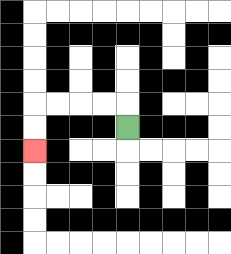{'start': '[5, 5]', 'end': '[1, 6]', 'path_directions': 'U,L,L,L,L,D,D', 'path_coordinates': '[[5, 5], [5, 4], [4, 4], [3, 4], [2, 4], [1, 4], [1, 5], [1, 6]]'}